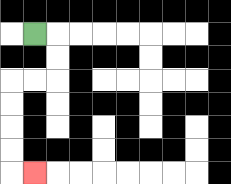{'start': '[1, 1]', 'end': '[1, 7]', 'path_directions': 'R,D,D,L,L,D,D,D,D,R', 'path_coordinates': '[[1, 1], [2, 1], [2, 2], [2, 3], [1, 3], [0, 3], [0, 4], [0, 5], [0, 6], [0, 7], [1, 7]]'}